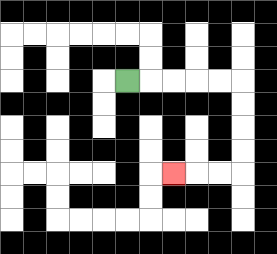{'start': '[5, 3]', 'end': '[7, 7]', 'path_directions': 'R,R,R,R,R,D,D,D,D,L,L,L', 'path_coordinates': '[[5, 3], [6, 3], [7, 3], [8, 3], [9, 3], [10, 3], [10, 4], [10, 5], [10, 6], [10, 7], [9, 7], [8, 7], [7, 7]]'}